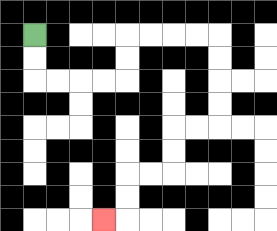{'start': '[1, 1]', 'end': '[4, 9]', 'path_directions': 'D,D,R,R,R,R,U,U,R,R,R,R,D,D,D,D,L,L,D,D,L,L,D,D,L', 'path_coordinates': '[[1, 1], [1, 2], [1, 3], [2, 3], [3, 3], [4, 3], [5, 3], [5, 2], [5, 1], [6, 1], [7, 1], [8, 1], [9, 1], [9, 2], [9, 3], [9, 4], [9, 5], [8, 5], [7, 5], [7, 6], [7, 7], [6, 7], [5, 7], [5, 8], [5, 9], [4, 9]]'}